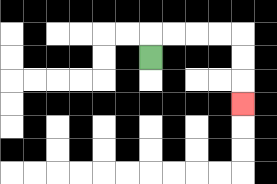{'start': '[6, 2]', 'end': '[10, 4]', 'path_directions': 'U,R,R,R,R,D,D,D', 'path_coordinates': '[[6, 2], [6, 1], [7, 1], [8, 1], [9, 1], [10, 1], [10, 2], [10, 3], [10, 4]]'}